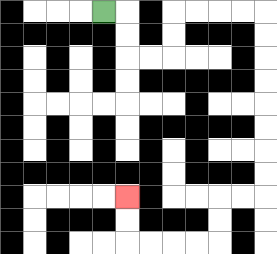{'start': '[4, 0]', 'end': '[5, 8]', 'path_directions': 'R,D,D,R,R,U,U,R,R,R,R,D,D,D,D,D,D,D,D,L,L,D,D,L,L,L,L,U,U', 'path_coordinates': '[[4, 0], [5, 0], [5, 1], [5, 2], [6, 2], [7, 2], [7, 1], [7, 0], [8, 0], [9, 0], [10, 0], [11, 0], [11, 1], [11, 2], [11, 3], [11, 4], [11, 5], [11, 6], [11, 7], [11, 8], [10, 8], [9, 8], [9, 9], [9, 10], [8, 10], [7, 10], [6, 10], [5, 10], [5, 9], [5, 8]]'}